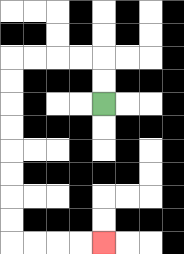{'start': '[4, 4]', 'end': '[4, 10]', 'path_directions': 'U,U,L,L,L,L,D,D,D,D,D,D,D,D,R,R,R,R', 'path_coordinates': '[[4, 4], [4, 3], [4, 2], [3, 2], [2, 2], [1, 2], [0, 2], [0, 3], [0, 4], [0, 5], [0, 6], [0, 7], [0, 8], [0, 9], [0, 10], [1, 10], [2, 10], [3, 10], [4, 10]]'}